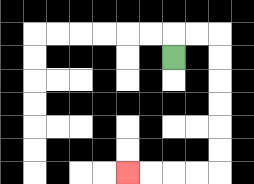{'start': '[7, 2]', 'end': '[5, 7]', 'path_directions': 'U,R,R,D,D,D,D,D,D,L,L,L,L', 'path_coordinates': '[[7, 2], [7, 1], [8, 1], [9, 1], [9, 2], [9, 3], [9, 4], [9, 5], [9, 6], [9, 7], [8, 7], [7, 7], [6, 7], [5, 7]]'}